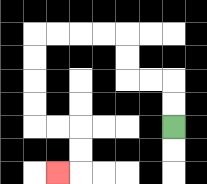{'start': '[7, 5]', 'end': '[2, 7]', 'path_directions': 'U,U,L,L,U,U,L,L,L,L,D,D,D,D,R,R,D,D,L', 'path_coordinates': '[[7, 5], [7, 4], [7, 3], [6, 3], [5, 3], [5, 2], [5, 1], [4, 1], [3, 1], [2, 1], [1, 1], [1, 2], [1, 3], [1, 4], [1, 5], [2, 5], [3, 5], [3, 6], [3, 7], [2, 7]]'}